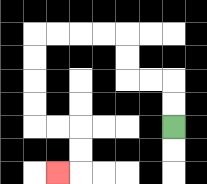{'start': '[7, 5]', 'end': '[2, 7]', 'path_directions': 'U,U,L,L,U,U,L,L,L,L,D,D,D,D,R,R,D,D,L', 'path_coordinates': '[[7, 5], [7, 4], [7, 3], [6, 3], [5, 3], [5, 2], [5, 1], [4, 1], [3, 1], [2, 1], [1, 1], [1, 2], [1, 3], [1, 4], [1, 5], [2, 5], [3, 5], [3, 6], [3, 7], [2, 7]]'}